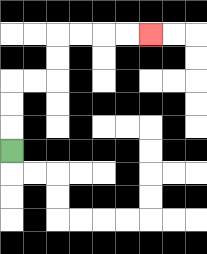{'start': '[0, 6]', 'end': '[6, 1]', 'path_directions': 'U,U,U,R,R,U,U,R,R,R,R', 'path_coordinates': '[[0, 6], [0, 5], [0, 4], [0, 3], [1, 3], [2, 3], [2, 2], [2, 1], [3, 1], [4, 1], [5, 1], [6, 1]]'}